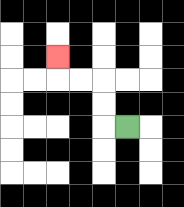{'start': '[5, 5]', 'end': '[2, 2]', 'path_directions': 'L,U,U,L,L,U', 'path_coordinates': '[[5, 5], [4, 5], [4, 4], [4, 3], [3, 3], [2, 3], [2, 2]]'}